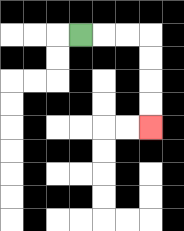{'start': '[3, 1]', 'end': '[6, 5]', 'path_directions': 'R,R,R,D,D,D,D', 'path_coordinates': '[[3, 1], [4, 1], [5, 1], [6, 1], [6, 2], [6, 3], [6, 4], [6, 5]]'}